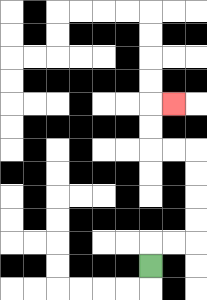{'start': '[6, 11]', 'end': '[7, 4]', 'path_directions': 'U,R,R,U,U,U,U,L,L,U,U,R', 'path_coordinates': '[[6, 11], [6, 10], [7, 10], [8, 10], [8, 9], [8, 8], [8, 7], [8, 6], [7, 6], [6, 6], [6, 5], [6, 4], [7, 4]]'}